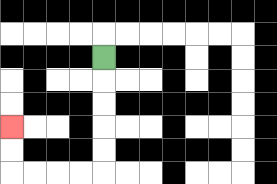{'start': '[4, 2]', 'end': '[0, 5]', 'path_directions': 'D,D,D,D,D,L,L,L,L,U,U', 'path_coordinates': '[[4, 2], [4, 3], [4, 4], [4, 5], [4, 6], [4, 7], [3, 7], [2, 7], [1, 7], [0, 7], [0, 6], [0, 5]]'}